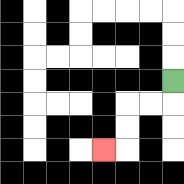{'start': '[7, 3]', 'end': '[4, 6]', 'path_directions': 'D,L,L,D,D,L', 'path_coordinates': '[[7, 3], [7, 4], [6, 4], [5, 4], [5, 5], [5, 6], [4, 6]]'}